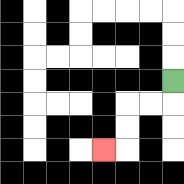{'start': '[7, 3]', 'end': '[4, 6]', 'path_directions': 'D,L,L,D,D,L', 'path_coordinates': '[[7, 3], [7, 4], [6, 4], [5, 4], [5, 5], [5, 6], [4, 6]]'}